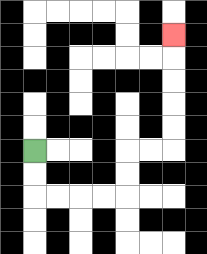{'start': '[1, 6]', 'end': '[7, 1]', 'path_directions': 'D,D,R,R,R,R,U,U,R,R,U,U,U,U,U', 'path_coordinates': '[[1, 6], [1, 7], [1, 8], [2, 8], [3, 8], [4, 8], [5, 8], [5, 7], [5, 6], [6, 6], [7, 6], [7, 5], [7, 4], [7, 3], [7, 2], [7, 1]]'}